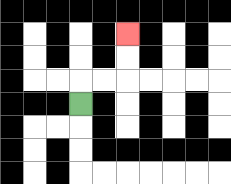{'start': '[3, 4]', 'end': '[5, 1]', 'path_directions': 'U,R,R,U,U', 'path_coordinates': '[[3, 4], [3, 3], [4, 3], [5, 3], [5, 2], [5, 1]]'}